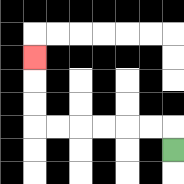{'start': '[7, 6]', 'end': '[1, 2]', 'path_directions': 'U,L,L,L,L,L,L,U,U,U', 'path_coordinates': '[[7, 6], [7, 5], [6, 5], [5, 5], [4, 5], [3, 5], [2, 5], [1, 5], [1, 4], [1, 3], [1, 2]]'}